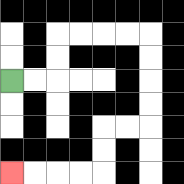{'start': '[0, 3]', 'end': '[0, 7]', 'path_directions': 'R,R,U,U,R,R,R,R,D,D,D,D,L,L,D,D,L,L,L,L', 'path_coordinates': '[[0, 3], [1, 3], [2, 3], [2, 2], [2, 1], [3, 1], [4, 1], [5, 1], [6, 1], [6, 2], [6, 3], [6, 4], [6, 5], [5, 5], [4, 5], [4, 6], [4, 7], [3, 7], [2, 7], [1, 7], [0, 7]]'}